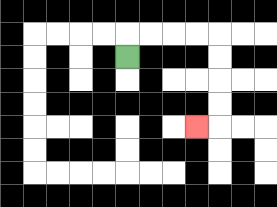{'start': '[5, 2]', 'end': '[8, 5]', 'path_directions': 'U,R,R,R,R,D,D,D,D,L', 'path_coordinates': '[[5, 2], [5, 1], [6, 1], [7, 1], [8, 1], [9, 1], [9, 2], [9, 3], [9, 4], [9, 5], [8, 5]]'}